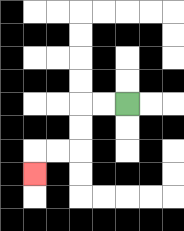{'start': '[5, 4]', 'end': '[1, 7]', 'path_directions': 'L,L,D,D,L,L,D', 'path_coordinates': '[[5, 4], [4, 4], [3, 4], [3, 5], [3, 6], [2, 6], [1, 6], [1, 7]]'}